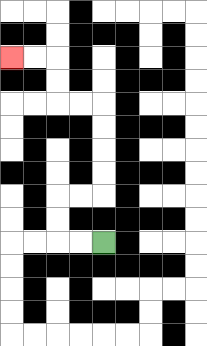{'start': '[4, 10]', 'end': '[0, 2]', 'path_directions': 'L,L,U,U,R,R,U,U,U,U,L,L,U,U,L,L', 'path_coordinates': '[[4, 10], [3, 10], [2, 10], [2, 9], [2, 8], [3, 8], [4, 8], [4, 7], [4, 6], [4, 5], [4, 4], [3, 4], [2, 4], [2, 3], [2, 2], [1, 2], [0, 2]]'}